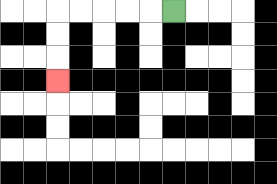{'start': '[7, 0]', 'end': '[2, 3]', 'path_directions': 'L,L,L,L,L,D,D,D', 'path_coordinates': '[[7, 0], [6, 0], [5, 0], [4, 0], [3, 0], [2, 0], [2, 1], [2, 2], [2, 3]]'}